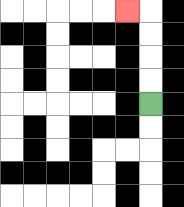{'start': '[6, 4]', 'end': '[5, 0]', 'path_directions': 'U,U,U,U,L', 'path_coordinates': '[[6, 4], [6, 3], [6, 2], [6, 1], [6, 0], [5, 0]]'}